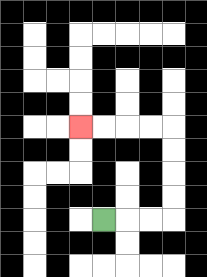{'start': '[4, 9]', 'end': '[3, 5]', 'path_directions': 'R,R,R,U,U,U,U,L,L,L,L', 'path_coordinates': '[[4, 9], [5, 9], [6, 9], [7, 9], [7, 8], [7, 7], [7, 6], [7, 5], [6, 5], [5, 5], [4, 5], [3, 5]]'}